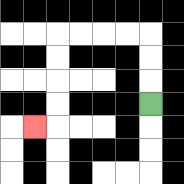{'start': '[6, 4]', 'end': '[1, 5]', 'path_directions': 'U,U,U,L,L,L,L,D,D,D,D,L', 'path_coordinates': '[[6, 4], [6, 3], [6, 2], [6, 1], [5, 1], [4, 1], [3, 1], [2, 1], [2, 2], [2, 3], [2, 4], [2, 5], [1, 5]]'}